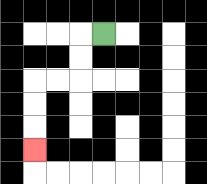{'start': '[4, 1]', 'end': '[1, 6]', 'path_directions': 'L,D,D,L,L,D,D,D', 'path_coordinates': '[[4, 1], [3, 1], [3, 2], [3, 3], [2, 3], [1, 3], [1, 4], [1, 5], [1, 6]]'}